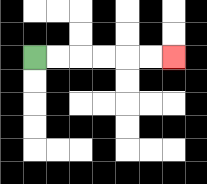{'start': '[1, 2]', 'end': '[7, 2]', 'path_directions': 'R,R,R,R,R,R', 'path_coordinates': '[[1, 2], [2, 2], [3, 2], [4, 2], [5, 2], [6, 2], [7, 2]]'}